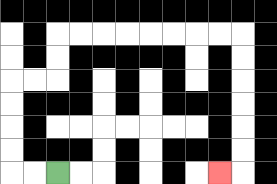{'start': '[2, 7]', 'end': '[9, 7]', 'path_directions': 'L,L,U,U,U,U,R,R,U,U,R,R,R,R,R,R,R,R,D,D,D,D,D,D,L', 'path_coordinates': '[[2, 7], [1, 7], [0, 7], [0, 6], [0, 5], [0, 4], [0, 3], [1, 3], [2, 3], [2, 2], [2, 1], [3, 1], [4, 1], [5, 1], [6, 1], [7, 1], [8, 1], [9, 1], [10, 1], [10, 2], [10, 3], [10, 4], [10, 5], [10, 6], [10, 7], [9, 7]]'}